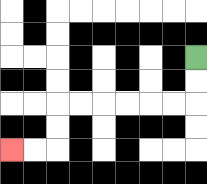{'start': '[8, 2]', 'end': '[0, 6]', 'path_directions': 'D,D,L,L,L,L,L,L,D,D,L,L', 'path_coordinates': '[[8, 2], [8, 3], [8, 4], [7, 4], [6, 4], [5, 4], [4, 4], [3, 4], [2, 4], [2, 5], [2, 6], [1, 6], [0, 6]]'}